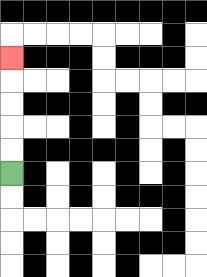{'start': '[0, 7]', 'end': '[0, 2]', 'path_directions': 'U,U,U,U,U', 'path_coordinates': '[[0, 7], [0, 6], [0, 5], [0, 4], [0, 3], [0, 2]]'}